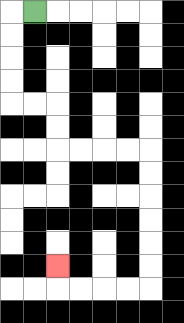{'start': '[1, 0]', 'end': '[2, 11]', 'path_directions': 'L,D,D,D,D,R,R,D,D,R,R,R,R,D,D,D,D,D,D,L,L,L,L,U', 'path_coordinates': '[[1, 0], [0, 0], [0, 1], [0, 2], [0, 3], [0, 4], [1, 4], [2, 4], [2, 5], [2, 6], [3, 6], [4, 6], [5, 6], [6, 6], [6, 7], [6, 8], [6, 9], [6, 10], [6, 11], [6, 12], [5, 12], [4, 12], [3, 12], [2, 12], [2, 11]]'}